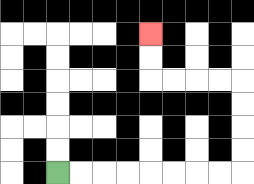{'start': '[2, 7]', 'end': '[6, 1]', 'path_directions': 'R,R,R,R,R,R,R,R,U,U,U,U,L,L,L,L,U,U', 'path_coordinates': '[[2, 7], [3, 7], [4, 7], [5, 7], [6, 7], [7, 7], [8, 7], [9, 7], [10, 7], [10, 6], [10, 5], [10, 4], [10, 3], [9, 3], [8, 3], [7, 3], [6, 3], [6, 2], [6, 1]]'}